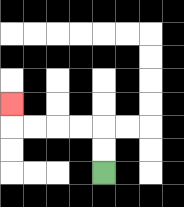{'start': '[4, 7]', 'end': '[0, 4]', 'path_directions': 'U,U,L,L,L,L,U', 'path_coordinates': '[[4, 7], [4, 6], [4, 5], [3, 5], [2, 5], [1, 5], [0, 5], [0, 4]]'}